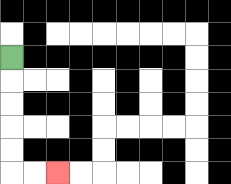{'start': '[0, 2]', 'end': '[2, 7]', 'path_directions': 'D,D,D,D,D,R,R', 'path_coordinates': '[[0, 2], [0, 3], [0, 4], [0, 5], [0, 6], [0, 7], [1, 7], [2, 7]]'}